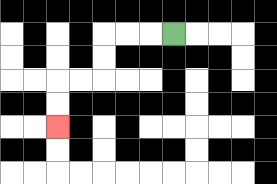{'start': '[7, 1]', 'end': '[2, 5]', 'path_directions': 'L,L,L,D,D,L,L,D,D', 'path_coordinates': '[[7, 1], [6, 1], [5, 1], [4, 1], [4, 2], [4, 3], [3, 3], [2, 3], [2, 4], [2, 5]]'}